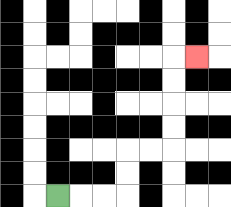{'start': '[2, 8]', 'end': '[8, 2]', 'path_directions': 'R,R,R,U,U,R,R,U,U,U,U,R', 'path_coordinates': '[[2, 8], [3, 8], [4, 8], [5, 8], [5, 7], [5, 6], [6, 6], [7, 6], [7, 5], [7, 4], [7, 3], [7, 2], [8, 2]]'}